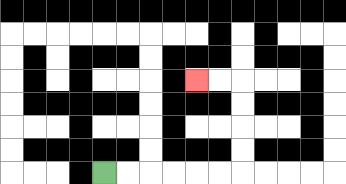{'start': '[4, 7]', 'end': '[8, 3]', 'path_directions': 'R,R,R,R,R,R,U,U,U,U,L,L', 'path_coordinates': '[[4, 7], [5, 7], [6, 7], [7, 7], [8, 7], [9, 7], [10, 7], [10, 6], [10, 5], [10, 4], [10, 3], [9, 3], [8, 3]]'}